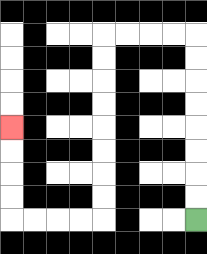{'start': '[8, 9]', 'end': '[0, 5]', 'path_directions': 'U,U,U,U,U,U,U,U,L,L,L,L,D,D,D,D,D,D,D,D,L,L,L,L,U,U,U,U', 'path_coordinates': '[[8, 9], [8, 8], [8, 7], [8, 6], [8, 5], [8, 4], [8, 3], [8, 2], [8, 1], [7, 1], [6, 1], [5, 1], [4, 1], [4, 2], [4, 3], [4, 4], [4, 5], [4, 6], [4, 7], [4, 8], [4, 9], [3, 9], [2, 9], [1, 9], [0, 9], [0, 8], [0, 7], [0, 6], [0, 5]]'}